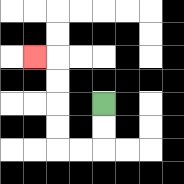{'start': '[4, 4]', 'end': '[1, 2]', 'path_directions': 'D,D,L,L,U,U,U,U,L', 'path_coordinates': '[[4, 4], [4, 5], [4, 6], [3, 6], [2, 6], [2, 5], [2, 4], [2, 3], [2, 2], [1, 2]]'}